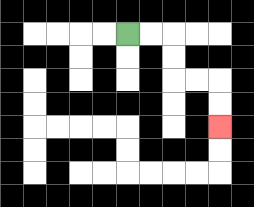{'start': '[5, 1]', 'end': '[9, 5]', 'path_directions': 'R,R,D,D,R,R,D,D', 'path_coordinates': '[[5, 1], [6, 1], [7, 1], [7, 2], [7, 3], [8, 3], [9, 3], [9, 4], [9, 5]]'}